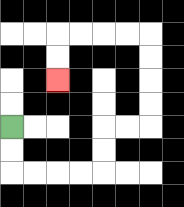{'start': '[0, 5]', 'end': '[2, 3]', 'path_directions': 'D,D,R,R,R,R,U,U,R,R,U,U,U,U,L,L,L,L,D,D', 'path_coordinates': '[[0, 5], [0, 6], [0, 7], [1, 7], [2, 7], [3, 7], [4, 7], [4, 6], [4, 5], [5, 5], [6, 5], [6, 4], [6, 3], [6, 2], [6, 1], [5, 1], [4, 1], [3, 1], [2, 1], [2, 2], [2, 3]]'}